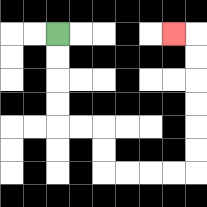{'start': '[2, 1]', 'end': '[7, 1]', 'path_directions': 'D,D,D,D,R,R,D,D,R,R,R,R,U,U,U,U,U,U,L', 'path_coordinates': '[[2, 1], [2, 2], [2, 3], [2, 4], [2, 5], [3, 5], [4, 5], [4, 6], [4, 7], [5, 7], [6, 7], [7, 7], [8, 7], [8, 6], [8, 5], [8, 4], [8, 3], [8, 2], [8, 1], [7, 1]]'}